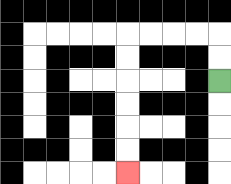{'start': '[9, 3]', 'end': '[5, 7]', 'path_directions': 'U,U,L,L,L,L,D,D,D,D,D,D', 'path_coordinates': '[[9, 3], [9, 2], [9, 1], [8, 1], [7, 1], [6, 1], [5, 1], [5, 2], [5, 3], [5, 4], [5, 5], [5, 6], [5, 7]]'}